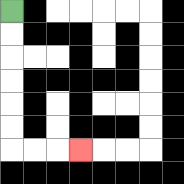{'start': '[0, 0]', 'end': '[3, 6]', 'path_directions': 'D,D,D,D,D,D,R,R,R', 'path_coordinates': '[[0, 0], [0, 1], [0, 2], [0, 3], [0, 4], [0, 5], [0, 6], [1, 6], [2, 6], [3, 6]]'}